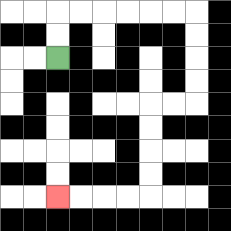{'start': '[2, 2]', 'end': '[2, 8]', 'path_directions': 'U,U,R,R,R,R,R,R,D,D,D,D,L,L,D,D,D,D,L,L,L,L', 'path_coordinates': '[[2, 2], [2, 1], [2, 0], [3, 0], [4, 0], [5, 0], [6, 0], [7, 0], [8, 0], [8, 1], [8, 2], [8, 3], [8, 4], [7, 4], [6, 4], [6, 5], [6, 6], [6, 7], [6, 8], [5, 8], [4, 8], [3, 8], [2, 8]]'}